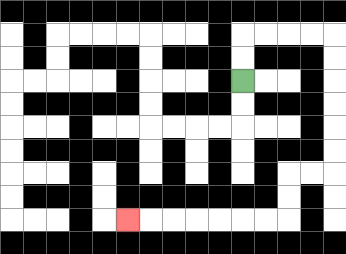{'start': '[10, 3]', 'end': '[5, 9]', 'path_directions': 'U,U,R,R,R,R,D,D,D,D,D,D,L,L,D,D,L,L,L,L,L,L,L', 'path_coordinates': '[[10, 3], [10, 2], [10, 1], [11, 1], [12, 1], [13, 1], [14, 1], [14, 2], [14, 3], [14, 4], [14, 5], [14, 6], [14, 7], [13, 7], [12, 7], [12, 8], [12, 9], [11, 9], [10, 9], [9, 9], [8, 9], [7, 9], [6, 9], [5, 9]]'}